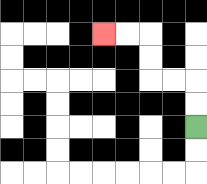{'start': '[8, 5]', 'end': '[4, 1]', 'path_directions': 'U,U,L,L,U,U,L,L', 'path_coordinates': '[[8, 5], [8, 4], [8, 3], [7, 3], [6, 3], [6, 2], [6, 1], [5, 1], [4, 1]]'}